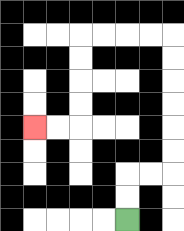{'start': '[5, 9]', 'end': '[1, 5]', 'path_directions': 'U,U,R,R,U,U,U,U,U,U,L,L,L,L,D,D,D,D,L,L', 'path_coordinates': '[[5, 9], [5, 8], [5, 7], [6, 7], [7, 7], [7, 6], [7, 5], [7, 4], [7, 3], [7, 2], [7, 1], [6, 1], [5, 1], [4, 1], [3, 1], [3, 2], [3, 3], [3, 4], [3, 5], [2, 5], [1, 5]]'}